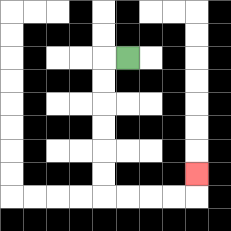{'start': '[5, 2]', 'end': '[8, 7]', 'path_directions': 'L,D,D,D,D,D,D,R,R,R,R,U', 'path_coordinates': '[[5, 2], [4, 2], [4, 3], [4, 4], [4, 5], [4, 6], [4, 7], [4, 8], [5, 8], [6, 8], [7, 8], [8, 8], [8, 7]]'}